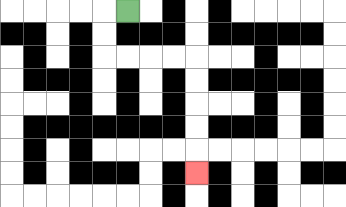{'start': '[5, 0]', 'end': '[8, 7]', 'path_directions': 'L,D,D,R,R,R,R,D,D,D,D,D', 'path_coordinates': '[[5, 0], [4, 0], [4, 1], [4, 2], [5, 2], [6, 2], [7, 2], [8, 2], [8, 3], [8, 4], [8, 5], [8, 6], [8, 7]]'}